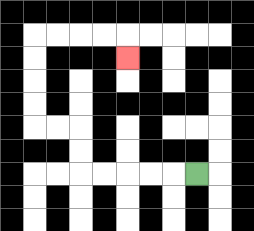{'start': '[8, 7]', 'end': '[5, 2]', 'path_directions': 'L,L,L,L,L,U,U,L,L,U,U,U,U,R,R,R,R,D', 'path_coordinates': '[[8, 7], [7, 7], [6, 7], [5, 7], [4, 7], [3, 7], [3, 6], [3, 5], [2, 5], [1, 5], [1, 4], [1, 3], [1, 2], [1, 1], [2, 1], [3, 1], [4, 1], [5, 1], [5, 2]]'}